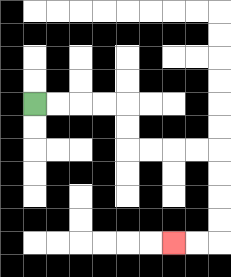{'start': '[1, 4]', 'end': '[7, 10]', 'path_directions': 'R,R,R,R,D,D,R,R,R,R,D,D,D,D,L,L', 'path_coordinates': '[[1, 4], [2, 4], [3, 4], [4, 4], [5, 4], [5, 5], [5, 6], [6, 6], [7, 6], [8, 6], [9, 6], [9, 7], [9, 8], [9, 9], [9, 10], [8, 10], [7, 10]]'}